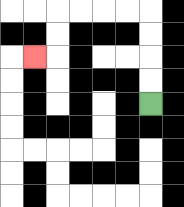{'start': '[6, 4]', 'end': '[1, 2]', 'path_directions': 'U,U,U,U,L,L,L,L,D,D,L', 'path_coordinates': '[[6, 4], [6, 3], [6, 2], [6, 1], [6, 0], [5, 0], [4, 0], [3, 0], [2, 0], [2, 1], [2, 2], [1, 2]]'}